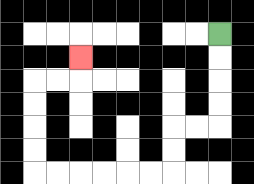{'start': '[9, 1]', 'end': '[3, 2]', 'path_directions': 'D,D,D,D,L,L,D,D,L,L,L,L,L,L,U,U,U,U,R,R,U', 'path_coordinates': '[[9, 1], [9, 2], [9, 3], [9, 4], [9, 5], [8, 5], [7, 5], [7, 6], [7, 7], [6, 7], [5, 7], [4, 7], [3, 7], [2, 7], [1, 7], [1, 6], [1, 5], [1, 4], [1, 3], [2, 3], [3, 3], [3, 2]]'}